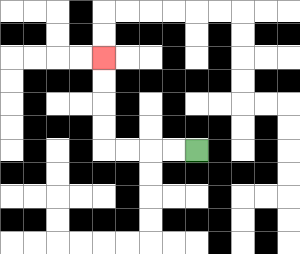{'start': '[8, 6]', 'end': '[4, 2]', 'path_directions': 'L,L,L,L,U,U,U,U', 'path_coordinates': '[[8, 6], [7, 6], [6, 6], [5, 6], [4, 6], [4, 5], [4, 4], [4, 3], [4, 2]]'}